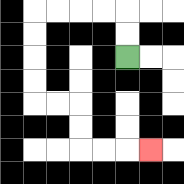{'start': '[5, 2]', 'end': '[6, 6]', 'path_directions': 'U,U,L,L,L,L,D,D,D,D,R,R,D,D,R,R,R', 'path_coordinates': '[[5, 2], [5, 1], [5, 0], [4, 0], [3, 0], [2, 0], [1, 0], [1, 1], [1, 2], [1, 3], [1, 4], [2, 4], [3, 4], [3, 5], [3, 6], [4, 6], [5, 6], [6, 6]]'}